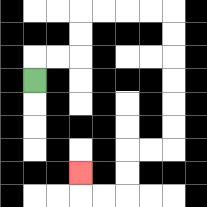{'start': '[1, 3]', 'end': '[3, 7]', 'path_directions': 'U,R,R,U,U,R,R,R,R,D,D,D,D,D,D,L,L,D,D,L,L,U', 'path_coordinates': '[[1, 3], [1, 2], [2, 2], [3, 2], [3, 1], [3, 0], [4, 0], [5, 0], [6, 0], [7, 0], [7, 1], [7, 2], [7, 3], [7, 4], [7, 5], [7, 6], [6, 6], [5, 6], [5, 7], [5, 8], [4, 8], [3, 8], [3, 7]]'}